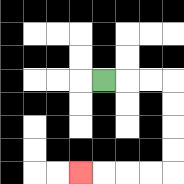{'start': '[4, 3]', 'end': '[3, 7]', 'path_directions': 'R,R,R,D,D,D,D,L,L,L,L', 'path_coordinates': '[[4, 3], [5, 3], [6, 3], [7, 3], [7, 4], [7, 5], [7, 6], [7, 7], [6, 7], [5, 7], [4, 7], [3, 7]]'}